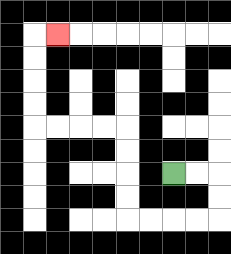{'start': '[7, 7]', 'end': '[2, 1]', 'path_directions': 'R,R,D,D,L,L,L,L,U,U,U,U,L,L,L,L,U,U,U,U,R', 'path_coordinates': '[[7, 7], [8, 7], [9, 7], [9, 8], [9, 9], [8, 9], [7, 9], [6, 9], [5, 9], [5, 8], [5, 7], [5, 6], [5, 5], [4, 5], [3, 5], [2, 5], [1, 5], [1, 4], [1, 3], [1, 2], [1, 1], [2, 1]]'}